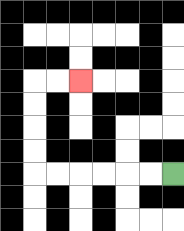{'start': '[7, 7]', 'end': '[3, 3]', 'path_directions': 'L,L,L,L,L,L,U,U,U,U,R,R', 'path_coordinates': '[[7, 7], [6, 7], [5, 7], [4, 7], [3, 7], [2, 7], [1, 7], [1, 6], [1, 5], [1, 4], [1, 3], [2, 3], [3, 3]]'}